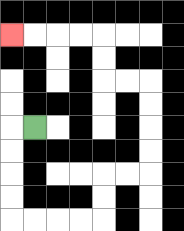{'start': '[1, 5]', 'end': '[0, 1]', 'path_directions': 'L,D,D,D,D,R,R,R,R,U,U,R,R,U,U,U,U,L,L,U,U,L,L,L,L', 'path_coordinates': '[[1, 5], [0, 5], [0, 6], [0, 7], [0, 8], [0, 9], [1, 9], [2, 9], [3, 9], [4, 9], [4, 8], [4, 7], [5, 7], [6, 7], [6, 6], [6, 5], [6, 4], [6, 3], [5, 3], [4, 3], [4, 2], [4, 1], [3, 1], [2, 1], [1, 1], [0, 1]]'}